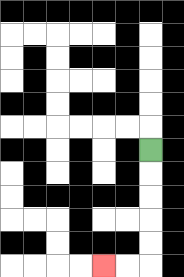{'start': '[6, 6]', 'end': '[4, 11]', 'path_directions': 'D,D,D,D,D,L,L', 'path_coordinates': '[[6, 6], [6, 7], [6, 8], [6, 9], [6, 10], [6, 11], [5, 11], [4, 11]]'}